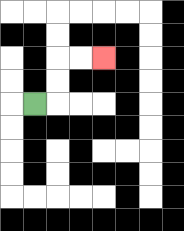{'start': '[1, 4]', 'end': '[4, 2]', 'path_directions': 'R,U,U,R,R', 'path_coordinates': '[[1, 4], [2, 4], [2, 3], [2, 2], [3, 2], [4, 2]]'}